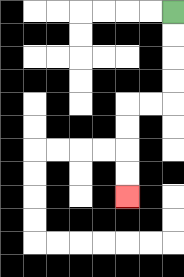{'start': '[7, 0]', 'end': '[5, 8]', 'path_directions': 'D,D,D,D,L,L,D,D,D,D', 'path_coordinates': '[[7, 0], [7, 1], [7, 2], [7, 3], [7, 4], [6, 4], [5, 4], [5, 5], [5, 6], [5, 7], [5, 8]]'}